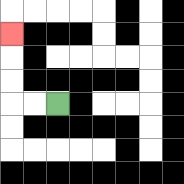{'start': '[2, 4]', 'end': '[0, 1]', 'path_directions': 'L,L,U,U,U', 'path_coordinates': '[[2, 4], [1, 4], [0, 4], [0, 3], [0, 2], [0, 1]]'}